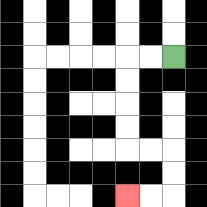{'start': '[7, 2]', 'end': '[5, 8]', 'path_directions': 'L,L,D,D,D,D,R,R,D,D,L,L', 'path_coordinates': '[[7, 2], [6, 2], [5, 2], [5, 3], [5, 4], [5, 5], [5, 6], [6, 6], [7, 6], [7, 7], [7, 8], [6, 8], [5, 8]]'}